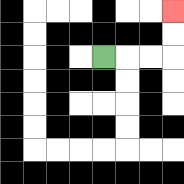{'start': '[4, 2]', 'end': '[7, 0]', 'path_directions': 'R,R,R,U,U', 'path_coordinates': '[[4, 2], [5, 2], [6, 2], [7, 2], [7, 1], [7, 0]]'}